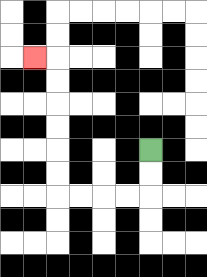{'start': '[6, 6]', 'end': '[1, 2]', 'path_directions': 'D,D,L,L,L,L,U,U,U,U,U,U,L', 'path_coordinates': '[[6, 6], [6, 7], [6, 8], [5, 8], [4, 8], [3, 8], [2, 8], [2, 7], [2, 6], [2, 5], [2, 4], [2, 3], [2, 2], [1, 2]]'}